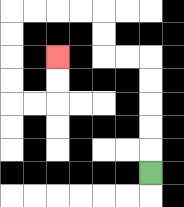{'start': '[6, 7]', 'end': '[2, 2]', 'path_directions': 'U,U,U,U,U,L,L,U,U,L,L,L,L,D,D,D,D,R,R,U,U', 'path_coordinates': '[[6, 7], [6, 6], [6, 5], [6, 4], [6, 3], [6, 2], [5, 2], [4, 2], [4, 1], [4, 0], [3, 0], [2, 0], [1, 0], [0, 0], [0, 1], [0, 2], [0, 3], [0, 4], [1, 4], [2, 4], [2, 3], [2, 2]]'}